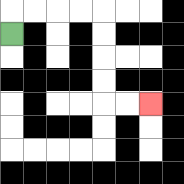{'start': '[0, 1]', 'end': '[6, 4]', 'path_directions': 'U,R,R,R,R,D,D,D,D,R,R', 'path_coordinates': '[[0, 1], [0, 0], [1, 0], [2, 0], [3, 0], [4, 0], [4, 1], [4, 2], [4, 3], [4, 4], [5, 4], [6, 4]]'}